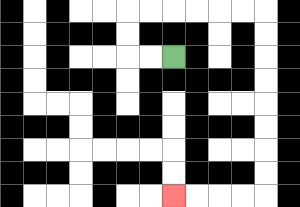{'start': '[7, 2]', 'end': '[7, 8]', 'path_directions': 'L,L,U,U,R,R,R,R,R,R,D,D,D,D,D,D,D,D,L,L,L,L', 'path_coordinates': '[[7, 2], [6, 2], [5, 2], [5, 1], [5, 0], [6, 0], [7, 0], [8, 0], [9, 0], [10, 0], [11, 0], [11, 1], [11, 2], [11, 3], [11, 4], [11, 5], [11, 6], [11, 7], [11, 8], [10, 8], [9, 8], [8, 8], [7, 8]]'}